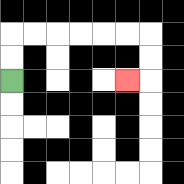{'start': '[0, 3]', 'end': '[5, 3]', 'path_directions': 'U,U,R,R,R,R,R,R,D,D,L', 'path_coordinates': '[[0, 3], [0, 2], [0, 1], [1, 1], [2, 1], [3, 1], [4, 1], [5, 1], [6, 1], [6, 2], [6, 3], [5, 3]]'}